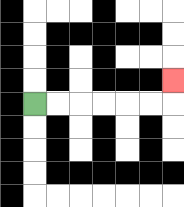{'start': '[1, 4]', 'end': '[7, 3]', 'path_directions': 'R,R,R,R,R,R,U', 'path_coordinates': '[[1, 4], [2, 4], [3, 4], [4, 4], [5, 4], [6, 4], [7, 4], [7, 3]]'}